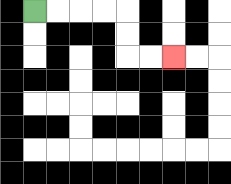{'start': '[1, 0]', 'end': '[7, 2]', 'path_directions': 'R,R,R,R,D,D,R,R', 'path_coordinates': '[[1, 0], [2, 0], [3, 0], [4, 0], [5, 0], [5, 1], [5, 2], [6, 2], [7, 2]]'}